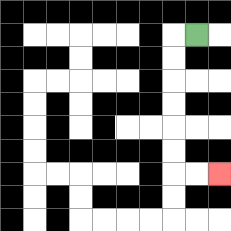{'start': '[8, 1]', 'end': '[9, 7]', 'path_directions': 'L,D,D,D,D,D,D,R,R', 'path_coordinates': '[[8, 1], [7, 1], [7, 2], [7, 3], [7, 4], [7, 5], [7, 6], [7, 7], [8, 7], [9, 7]]'}